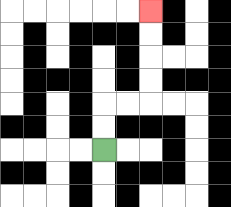{'start': '[4, 6]', 'end': '[6, 0]', 'path_directions': 'U,U,R,R,U,U,U,U', 'path_coordinates': '[[4, 6], [4, 5], [4, 4], [5, 4], [6, 4], [6, 3], [6, 2], [6, 1], [6, 0]]'}